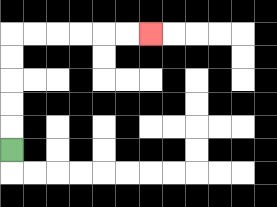{'start': '[0, 6]', 'end': '[6, 1]', 'path_directions': 'U,U,U,U,U,R,R,R,R,R,R', 'path_coordinates': '[[0, 6], [0, 5], [0, 4], [0, 3], [0, 2], [0, 1], [1, 1], [2, 1], [3, 1], [4, 1], [5, 1], [6, 1]]'}